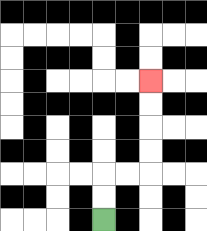{'start': '[4, 9]', 'end': '[6, 3]', 'path_directions': 'U,U,R,R,U,U,U,U', 'path_coordinates': '[[4, 9], [4, 8], [4, 7], [5, 7], [6, 7], [6, 6], [6, 5], [6, 4], [6, 3]]'}